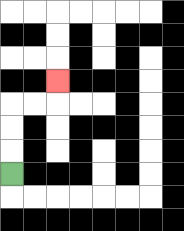{'start': '[0, 7]', 'end': '[2, 3]', 'path_directions': 'U,U,U,R,R,U', 'path_coordinates': '[[0, 7], [0, 6], [0, 5], [0, 4], [1, 4], [2, 4], [2, 3]]'}